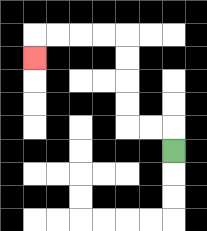{'start': '[7, 6]', 'end': '[1, 2]', 'path_directions': 'U,L,L,U,U,U,U,L,L,L,L,D', 'path_coordinates': '[[7, 6], [7, 5], [6, 5], [5, 5], [5, 4], [5, 3], [5, 2], [5, 1], [4, 1], [3, 1], [2, 1], [1, 1], [1, 2]]'}